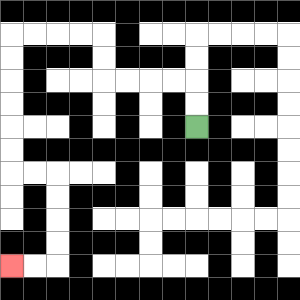{'start': '[8, 5]', 'end': '[0, 11]', 'path_directions': 'U,U,L,L,L,L,U,U,L,L,L,L,D,D,D,D,D,D,R,R,D,D,D,D,L,L', 'path_coordinates': '[[8, 5], [8, 4], [8, 3], [7, 3], [6, 3], [5, 3], [4, 3], [4, 2], [4, 1], [3, 1], [2, 1], [1, 1], [0, 1], [0, 2], [0, 3], [0, 4], [0, 5], [0, 6], [0, 7], [1, 7], [2, 7], [2, 8], [2, 9], [2, 10], [2, 11], [1, 11], [0, 11]]'}